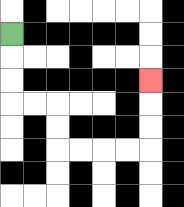{'start': '[0, 1]', 'end': '[6, 3]', 'path_directions': 'D,D,D,R,R,D,D,R,R,R,R,U,U,U', 'path_coordinates': '[[0, 1], [0, 2], [0, 3], [0, 4], [1, 4], [2, 4], [2, 5], [2, 6], [3, 6], [4, 6], [5, 6], [6, 6], [6, 5], [6, 4], [6, 3]]'}